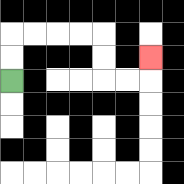{'start': '[0, 3]', 'end': '[6, 2]', 'path_directions': 'U,U,R,R,R,R,D,D,R,R,U', 'path_coordinates': '[[0, 3], [0, 2], [0, 1], [1, 1], [2, 1], [3, 1], [4, 1], [4, 2], [4, 3], [5, 3], [6, 3], [6, 2]]'}